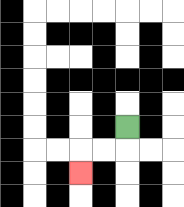{'start': '[5, 5]', 'end': '[3, 7]', 'path_directions': 'D,L,L,D', 'path_coordinates': '[[5, 5], [5, 6], [4, 6], [3, 6], [3, 7]]'}